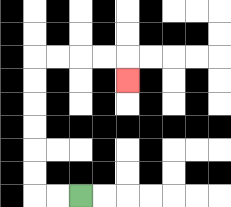{'start': '[3, 8]', 'end': '[5, 3]', 'path_directions': 'L,L,U,U,U,U,U,U,R,R,R,R,D', 'path_coordinates': '[[3, 8], [2, 8], [1, 8], [1, 7], [1, 6], [1, 5], [1, 4], [1, 3], [1, 2], [2, 2], [3, 2], [4, 2], [5, 2], [5, 3]]'}